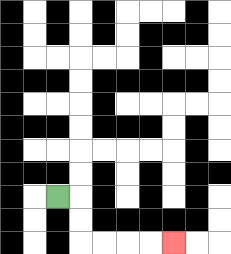{'start': '[2, 8]', 'end': '[7, 10]', 'path_directions': 'R,D,D,R,R,R,R', 'path_coordinates': '[[2, 8], [3, 8], [3, 9], [3, 10], [4, 10], [5, 10], [6, 10], [7, 10]]'}